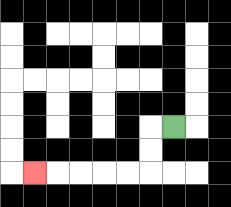{'start': '[7, 5]', 'end': '[1, 7]', 'path_directions': 'L,D,D,L,L,L,L,L', 'path_coordinates': '[[7, 5], [6, 5], [6, 6], [6, 7], [5, 7], [4, 7], [3, 7], [2, 7], [1, 7]]'}